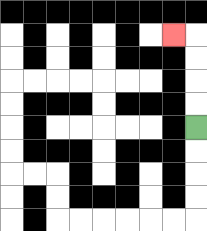{'start': '[8, 5]', 'end': '[7, 1]', 'path_directions': 'U,U,U,U,L', 'path_coordinates': '[[8, 5], [8, 4], [8, 3], [8, 2], [8, 1], [7, 1]]'}